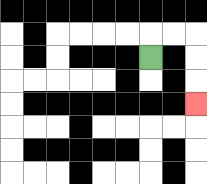{'start': '[6, 2]', 'end': '[8, 4]', 'path_directions': 'U,R,R,D,D,D', 'path_coordinates': '[[6, 2], [6, 1], [7, 1], [8, 1], [8, 2], [8, 3], [8, 4]]'}